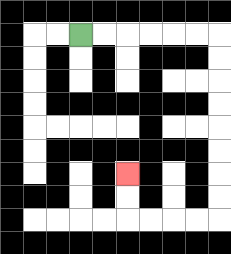{'start': '[3, 1]', 'end': '[5, 7]', 'path_directions': 'R,R,R,R,R,R,D,D,D,D,D,D,D,D,L,L,L,L,U,U', 'path_coordinates': '[[3, 1], [4, 1], [5, 1], [6, 1], [7, 1], [8, 1], [9, 1], [9, 2], [9, 3], [9, 4], [9, 5], [9, 6], [9, 7], [9, 8], [9, 9], [8, 9], [7, 9], [6, 9], [5, 9], [5, 8], [5, 7]]'}